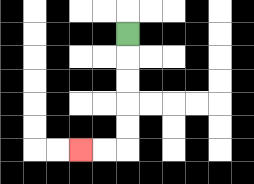{'start': '[5, 1]', 'end': '[3, 6]', 'path_directions': 'D,D,D,D,D,L,L', 'path_coordinates': '[[5, 1], [5, 2], [5, 3], [5, 4], [5, 5], [5, 6], [4, 6], [3, 6]]'}